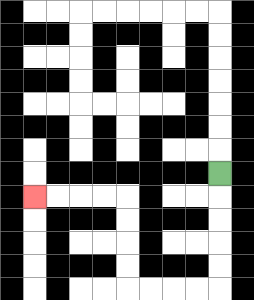{'start': '[9, 7]', 'end': '[1, 8]', 'path_directions': 'D,D,D,D,D,L,L,L,L,U,U,U,U,L,L,L,L', 'path_coordinates': '[[9, 7], [9, 8], [9, 9], [9, 10], [9, 11], [9, 12], [8, 12], [7, 12], [6, 12], [5, 12], [5, 11], [5, 10], [5, 9], [5, 8], [4, 8], [3, 8], [2, 8], [1, 8]]'}